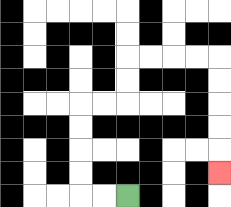{'start': '[5, 8]', 'end': '[9, 7]', 'path_directions': 'L,L,U,U,U,U,R,R,U,U,R,R,R,R,D,D,D,D,D', 'path_coordinates': '[[5, 8], [4, 8], [3, 8], [3, 7], [3, 6], [3, 5], [3, 4], [4, 4], [5, 4], [5, 3], [5, 2], [6, 2], [7, 2], [8, 2], [9, 2], [9, 3], [9, 4], [9, 5], [9, 6], [9, 7]]'}